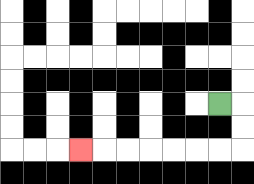{'start': '[9, 4]', 'end': '[3, 6]', 'path_directions': 'R,D,D,L,L,L,L,L,L,L', 'path_coordinates': '[[9, 4], [10, 4], [10, 5], [10, 6], [9, 6], [8, 6], [7, 6], [6, 6], [5, 6], [4, 6], [3, 6]]'}